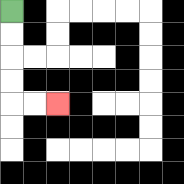{'start': '[0, 0]', 'end': '[2, 4]', 'path_directions': 'D,D,D,D,R,R', 'path_coordinates': '[[0, 0], [0, 1], [0, 2], [0, 3], [0, 4], [1, 4], [2, 4]]'}